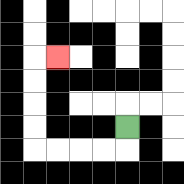{'start': '[5, 5]', 'end': '[2, 2]', 'path_directions': 'D,L,L,L,L,U,U,U,U,R', 'path_coordinates': '[[5, 5], [5, 6], [4, 6], [3, 6], [2, 6], [1, 6], [1, 5], [1, 4], [1, 3], [1, 2], [2, 2]]'}